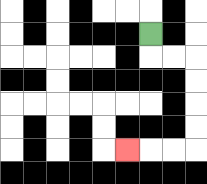{'start': '[6, 1]', 'end': '[5, 6]', 'path_directions': 'D,R,R,D,D,D,D,L,L,L', 'path_coordinates': '[[6, 1], [6, 2], [7, 2], [8, 2], [8, 3], [8, 4], [8, 5], [8, 6], [7, 6], [6, 6], [5, 6]]'}